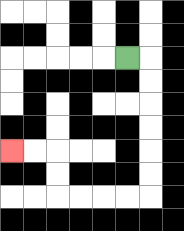{'start': '[5, 2]', 'end': '[0, 6]', 'path_directions': 'R,D,D,D,D,D,D,L,L,L,L,U,U,L,L', 'path_coordinates': '[[5, 2], [6, 2], [6, 3], [6, 4], [6, 5], [6, 6], [6, 7], [6, 8], [5, 8], [4, 8], [3, 8], [2, 8], [2, 7], [2, 6], [1, 6], [0, 6]]'}